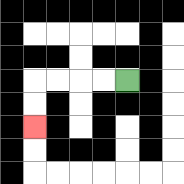{'start': '[5, 3]', 'end': '[1, 5]', 'path_directions': 'L,L,L,L,D,D', 'path_coordinates': '[[5, 3], [4, 3], [3, 3], [2, 3], [1, 3], [1, 4], [1, 5]]'}